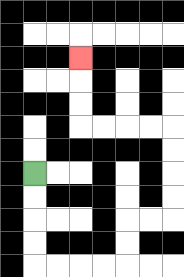{'start': '[1, 7]', 'end': '[3, 2]', 'path_directions': 'D,D,D,D,R,R,R,R,U,U,R,R,U,U,U,U,L,L,L,L,U,U,U', 'path_coordinates': '[[1, 7], [1, 8], [1, 9], [1, 10], [1, 11], [2, 11], [3, 11], [4, 11], [5, 11], [5, 10], [5, 9], [6, 9], [7, 9], [7, 8], [7, 7], [7, 6], [7, 5], [6, 5], [5, 5], [4, 5], [3, 5], [3, 4], [3, 3], [3, 2]]'}